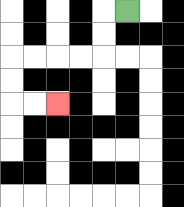{'start': '[5, 0]', 'end': '[2, 4]', 'path_directions': 'L,D,D,L,L,L,L,D,D,R,R', 'path_coordinates': '[[5, 0], [4, 0], [4, 1], [4, 2], [3, 2], [2, 2], [1, 2], [0, 2], [0, 3], [0, 4], [1, 4], [2, 4]]'}